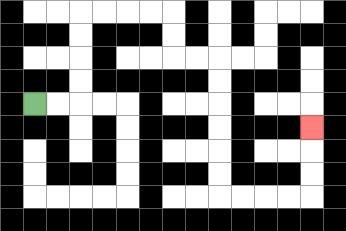{'start': '[1, 4]', 'end': '[13, 5]', 'path_directions': 'R,R,U,U,U,U,R,R,R,R,D,D,R,R,D,D,D,D,D,D,R,R,R,R,U,U,U', 'path_coordinates': '[[1, 4], [2, 4], [3, 4], [3, 3], [3, 2], [3, 1], [3, 0], [4, 0], [5, 0], [6, 0], [7, 0], [7, 1], [7, 2], [8, 2], [9, 2], [9, 3], [9, 4], [9, 5], [9, 6], [9, 7], [9, 8], [10, 8], [11, 8], [12, 8], [13, 8], [13, 7], [13, 6], [13, 5]]'}